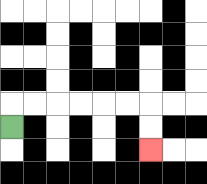{'start': '[0, 5]', 'end': '[6, 6]', 'path_directions': 'U,R,R,R,R,R,R,D,D', 'path_coordinates': '[[0, 5], [0, 4], [1, 4], [2, 4], [3, 4], [4, 4], [5, 4], [6, 4], [6, 5], [6, 6]]'}